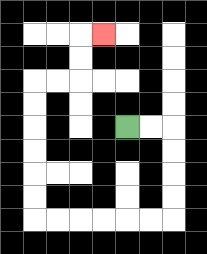{'start': '[5, 5]', 'end': '[4, 1]', 'path_directions': 'R,R,D,D,D,D,L,L,L,L,L,L,U,U,U,U,U,U,R,R,U,U,R', 'path_coordinates': '[[5, 5], [6, 5], [7, 5], [7, 6], [7, 7], [7, 8], [7, 9], [6, 9], [5, 9], [4, 9], [3, 9], [2, 9], [1, 9], [1, 8], [1, 7], [1, 6], [1, 5], [1, 4], [1, 3], [2, 3], [3, 3], [3, 2], [3, 1], [4, 1]]'}